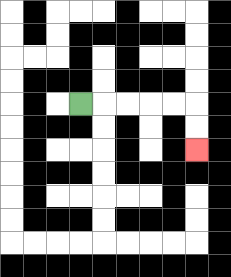{'start': '[3, 4]', 'end': '[8, 6]', 'path_directions': 'R,R,R,R,R,D,D', 'path_coordinates': '[[3, 4], [4, 4], [5, 4], [6, 4], [7, 4], [8, 4], [8, 5], [8, 6]]'}